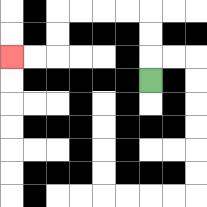{'start': '[6, 3]', 'end': '[0, 2]', 'path_directions': 'U,U,U,L,L,L,L,D,D,L,L', 'path_coordinates': '[[6, 3], [6, 2], [6, 1], [6, 0], [5, 0], [4, 0], [3, 0], [2, 0], [2, 1], [2, 2], [1, 2], [0, 2]]'}